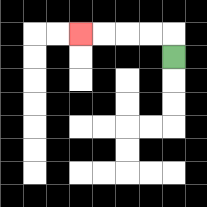{'start': '[7, 2]', 'end': '[3, 1]', 'path_directions': 'U,L,L,L,L', 'path_coordinates': '[[7, 2], [7, 1], [6, 1], [5, 1], [4, 1], [3, 1]]'}